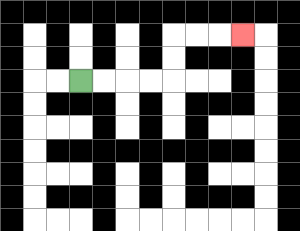{'start': '[3, 3]', 'end': '[10, 1]', 'path_directions': 'R,R,R,R,U,U,R,R,R', 'path_coordinates': '[[3, 3], [4, 3], [5, 3], [6, 3], [7, 3], [7, 2], [7, 1], [8, 1], [9, 1], [10, 1]]'}